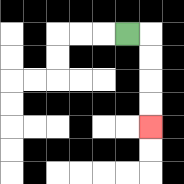{'start': '[5, 1]', 'end': '[6, 5]', 'path_directions': 'R,D,D,D,D', 'path_coordinates': '[[5, 1], [6, 1], [6, 2], [6, 3], [6, 4], [6, 5]]'}